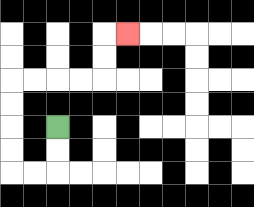{'start': '[2, 5]', 'end': '[5, 1]', 'path_directions': 'D,D,L,L,U,U,U,U,R,R,R,R,U,U,R', 'path_coordinates': '[[2, 5], [2, 6], [2, 7], [1, 7], [0, 7], [0, 6], [0, 5], [0, 4], [0, 3], [1, 3], [2, 3], [3, 3], [4, 3], [4, 2], [4, 1], [5, 1]]'}